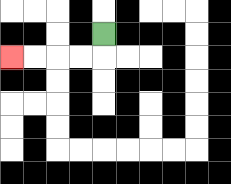{'start': '[4, 1]', 'end': '[0, 2]', 'path_directions': 'D,L,L,L,L', 'path_coordinates': '[[4, 1], [4, 2], [3, 2], [2, 2], [1, 2], [0, 2]]'}